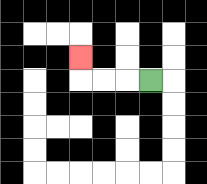{'start': '[6, 3]', 'end': '[3, 2]', 'path_directions': 'L,L,L,U', 'path_coordinates': '[[6, 3], [5, 3], [4, 3], [3, 3], [3, 2]]'}